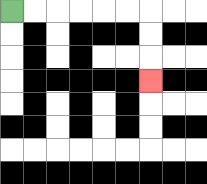{'start': '[0, 0]', 'end': '[6, 3]', 'path_directions': 'R,R,R,R,R,R,D,D,D', 'path_coordinates': '[[0, 0], [1, 0], [2, 0], [3, 0], [4, 0], [5, 0], [6, 0], [6, 1], [6, 2], [6, 3]]'}